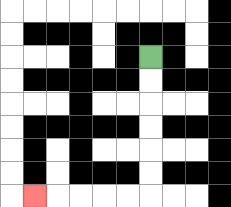{'start': '[6, 2]', 'end': '[1, 8]', 'path_directions': 'D,D,D,D,D,D,L,L,L,L,L', 'path_coordinates': '[[6, 2], [6, 3], [6, 4], [6, 5], [6, 6], [6, 7], [6, 8], [5, 8], [4, 8], [3, 8], [2, 8], [1, 8]]'}